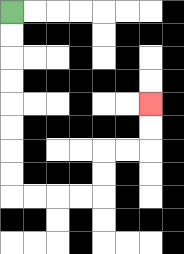{'start': '[0, 0]', 'end': '[6, 4]', 'path_directions': 'D,D,D,D,D,D,D,D,R,R,R,R,U,U,R,R,U,U', 'path_coordinates': '[[0, 0], [0, 1], [0, 2], [0, 3], [0, 4], [0, 5], [0, 6], [0, 7], [0, 8], [1, 8], [2, 8], [3, 8], [4, 8], [4, 7], [4, 6], [5, 6], [6, 6], [6, 5], [6, 4]]'}